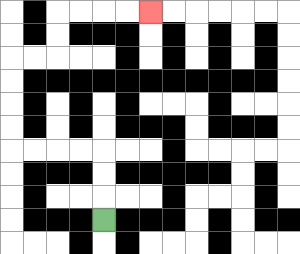{'start': '[4, 9]', 'end': '[6, 0]', 'path_directions': 'U,U,U,L,L,L,L,U,U,U,U,R,R,U,U,R,R,R,R', 'path_coordinates': '[[4, 9], [4, 8], [4, 7], [4, 6], [3, 6], [2, 6], [1, 6], [0, 6], [0, 5], [0, 4], [0, 3], [0, 2], [1, 2], [2, 2], [2, 1], [2, 0], [3, 0], [4, 0], [5, 0], [6, 0]]'}